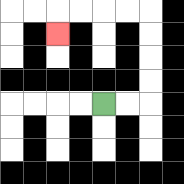{'start': '[4, 4]', 'end': '[2, 1]', 'path_directions': 'R,R,U,U,U,U,L,L,L,L,D', 'path_coordinates': '[[4, 4], [5, 4], [6, 4], [6, 3], [6, 2], [6, 1], [6, 0], [5, 0], [4, 0], [3, 0], [2, 0], [2, 1]]'}